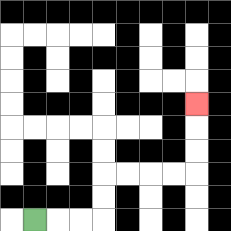{'start': '[1, 9]', 'end': '[8, 4]', 'path_directions': 'R,R,R,U,U,R,R,R,R,U,U,U', 'path_coordinates': '[[1, 9], [2, 9], [3, 9], [4, 9], [4, 8], [4, 7], [5, 7], [6, 7], [7, 7], [8, 7], [8, 6], [8, 5], [8, 4]]'}